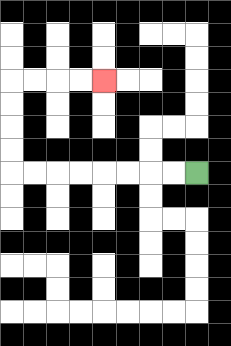{'start': '[8, 7]', 'end': '[4, 3]', 'path_directions': 'L,L,L,L,L,L,L,L,U,U,U,U,R,R,R,R', 'path_coordinates': '[[8, 7], [7, 7], [6, 7], [5, 7], [4, 7], [3, 7], [2, 7], [1, 7], [0, 7], [0, 6], [0, 5], [0, 4], [0, 3], [1, 3], [2, 3], [3, 3], [4, 3]]'}